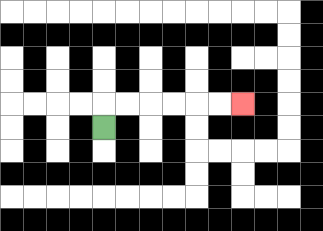{'start': '[4, 5]', 'end': '[10, 4]', 'path_directions': 'U,R,R,R,R,R,R', 'path_coordinates': '[[4, 5], [4, 4], [5, 4], [6, 4], [7, 4], [8, 4], [9, 4], [10, 4]]'}